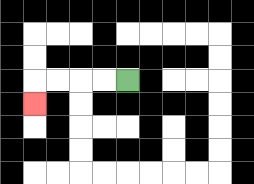{'start': '[5, 3]', 'end': '[1, 4]', 'path_directions': 'L,L,L,L,D', 'path_coordinates': '[[5, 3], [4, 3], [3, 3], [2, 3], [1, 3], [1, 4]]'}